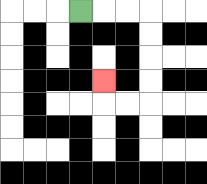{'start': '[3, 0]', 'end': '[4, 3]', 'path_directions': 'R,R,R,D,D,D,D,L,L,U', 'path_coordinates': '[[3, 0], [4, 0], [5, 0], [6, 0], [6, 1], [6, 2], [6, 3], [6, 4], [5, 4], [4, 4], [4, 3]]'}